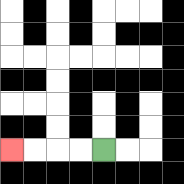{'start': '[4, 6]', 'end': '[0, 6]', 'path_directions': 'L,L,L,L', 'path_coordinates': '[[4, 6], [3, 6], [2, 6], [1, 6], [0, 6]]'}